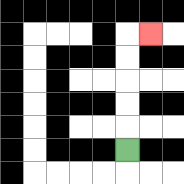{'start': '[5, 6]', 'end': '[6, 1]', 'path_directions': 'U,U,U,U,U,R', 'path_coordinates': '[[5, 6], [5, 5], [5, 4], [5, 3], [5, 2], [5, 1], [6, 1]]'}